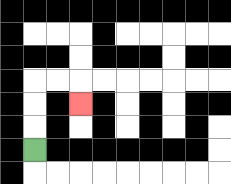{'start': '[1, 6]', 'end': '[3, 4]', 'path_directions': 'U,U,U,R,R,D', 'path_coordinates': '[[1, 6], [1, 5], [1, 4], [1, 3], [2, 3], [3, 3], [3, 4]]'}